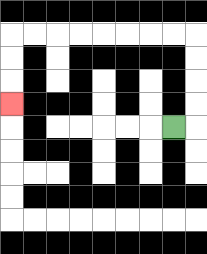{'start': '[7, 5]', 'end': '[0, 4]', 'path_directions': 'R,U,U,U,U,L,L,L,L,L,L,L,L,D,D,D', 'path_coordinates': '[[7, 5], [8, 5], [8, 4], [8, 3], [8, 2], [8, 1], [7, 1], [6, 1], [5, 1], [4, 1], [3, 1], [2, 1], [1, 1], [0, 1], [0, 2], [0, 3], [0, 4]]'}